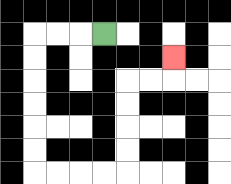{'start': '[4, 1]', 'end': '[7, 2]', 'path_directions': 'L,L,L,D,D,D,D,D,D,R,R,R,R,U,U,U,U,R,R,U', 'path_coordinates': '[[4, 1], [3, 1], [2, 1], [1, 1], [1, 2], [1, 3], [1, 4], [1, 5], [1, 6], [1, 7], [2, 7], [3, 7], [4, 7], [5, 7], [5, 6], [5, 5], [5, 4], [5, 3], [6, 3], [7, 3], [7, 2]]'}